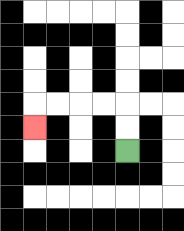{'start': '[5, 6]', 'end': '[1, 5]', 'path_directions': 'U,U,L,L,L,L,D', 'path_coordinates': '[[5, 6], [5, 5], [5, 4], [4, 4], [3, 4], [2, 4], [1, 4], [1, 5]]'}